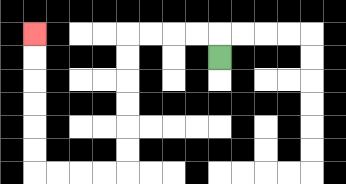{'start': '[9, 2]', 'end': '[1, 1]', 'path_directions': 'U,L,L,L,L,D,D,D,D,D,D,L,L,L,L,U,U,U,U,U,U', 'path_coordinates': '[[9, 2], [9, 1], [8, 1], [7, 1], [6, 1], [5, 1], [5, 2], [5, 3], [5, 4], [5, 5], [5, 6], [5, 7], [4, 7], [3, 7], [2, 7], [1, 7], [1, 6], [1, 5], [1, 4], [1, 3], [1, 2], [1, 1]]'}